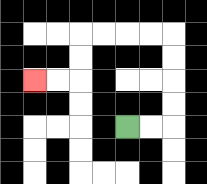{'start': '[5, 5]', 'end': '[1, 3]', 'path_directions': 'R,R,U,U,U,U,L,L,L,L,D,D,L,L', 'path_coordinates': '[[5, 5], [6, 5], [7, 5], [7, 4], [7, 3], [7, 2], [7, 1], [6, 1], [5, 1], [4, 1], [3, 1], [3, 2], [3, 3], [2, 3], [1, 3]]'}